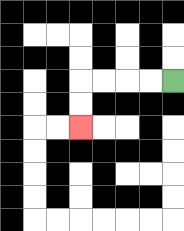{'start': '[7, 3]', 'end': '[3, 5]', 'path_directions': 'L,L,L,L,D,D', 'path_coordinates': '[[7, 3], [6, 3], [5, 3], [4, 3], [3, 3], [3, 4], [3, 5]]'}